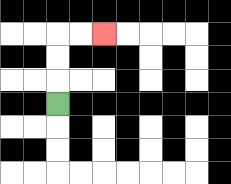{'start': '[2, 4]', 'end': '[4, 1]', 'path_directions': 'U,U,U,R,R', 'path_coordinates': '[[2, 4], [2, 3], [2, 2], [2, 1], [3, 1], [4, 1]]'}